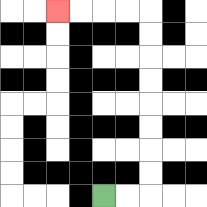{'start': '[4, 8]', 'end': '[2, 0]', 'path_directions': 'R,R,U,U,U,U,U,U,U,U,L,L,L,L', 'path_coordinates': '[[4, 8], [5, 8], [6, 8], [6, 7], [6, 6], [6, 5], [6, 4], [6, 3], [6, 2], [6, 1], [6, 0], [5, 0], [4, 0], [3, 0], [2, 0]]'}